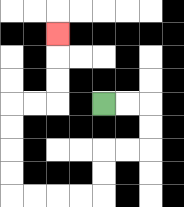{'start': '[4, 4]', 'end': '[2, 1]', 'path_directions': 'R,R,D,D,L,L,D,D,L,L,L,L,U,U,U,U,R,R,U,U,U', 'path_coordinates': '[[4, 4], [5, 4], [6, 4], [6, 5], [6, 6], [5, 6], [4, 6], [4, 7], [4, 8], [3, 8], [2, 8], [1, 8], [0, 8], [0, 7], [0, 6], [0, 5], [0, 4], [1, 4], [2, 4], [2, 3], [2, 2], [2, 1]]'}